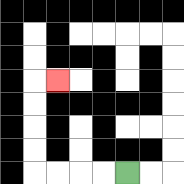{'start': '[5, 7]', 'end': '[2, 3]', 'path_directions': 'L,L,L,L,U,U,U,U,R', 'path_coordinates': '[[5, 7], [4, 7], [3, 7], [2, 7], [1, 7], [1, 6], [1, 5], [1, 4], [1, 3], [2, 3]]'}